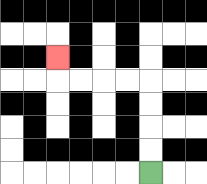{'start': '[6, 7]', 'end': '[2, 2]', 'path_directions': 'U,U,U,U,L,L,L,L,U', 'path_coordinates': '[[6, 7], [6, 6], [6, 5], [6, 4], [6, 3], [5, 3], [4, 3], [3, 3], [2, 3], [2, 2]]'}